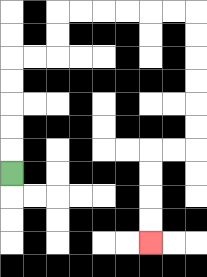{'start': '[0, 7]', 'end': '[6, 10]', 'path_directions': 'U,U,U,U,U,R,R,U,U,R,R,R,R,R,R,D,D,D,D,D,D,L,L,D,D,D,D', 'path_coordinates': '[[0, 7], [0, 6], [0, 5], [0, 4], [0, 3], [0, 2], [1, 2], [2, 2], [2, 1], [2, 0], [3, 0], [4, 0], [5, 0], [6, 0], [7, 0], [8, 0], [8, 1], [8, 2], [8, 3], [8, 4], [8, 5], [8, 6], [7, 6], [6, 6], [6, 7], [6, 8], [6, 9], [6, 10]]'}